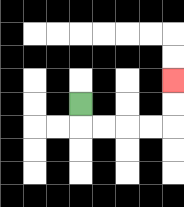{'start': '[3, 4]', 'end': '[7, 3]', 'path_directions': 'D,R,R,R,R,U,U', 'path_coordinates': '[[3, 4], [3, 5], [4, 5], [5, 5], [6, 5], [7, 5], [7, 4], [7, 3]]'}